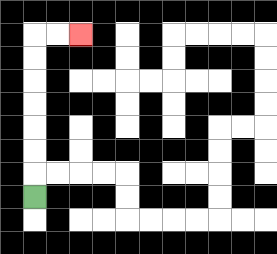{'start': '[1, 8]', 'end': '[3, 1]', 'path_directions': 'U,U,U,U,U,U,U,R,R', 'path_coordinates': '[[1, 8], [1, 7], [1, 6], [1, 5], [1, 4], [1, 3], [1, 2], [1, 1], [2, 1], [3, 1]]'}